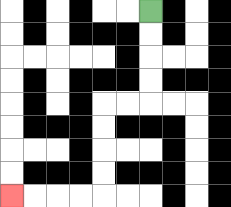{'start': '[6, 0]', 'end': '[0, 8]', 'path_directions': 'D,D,D,D,L,L,D,D,D,D,L,L,L,L', 'path_coordinates': '[[6, 0], [6, 1], [6, 2], [6, 3], [6, 4], [5, 4], [4, 4], [4, 5], [4, 6], [4, 7], [4, 8], [3, 8], [2, 8], [1, 8], [0, 8]]'}